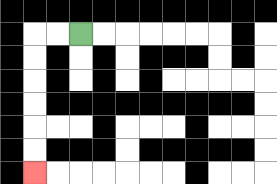{'start': '[3, 1]', 'end': '[1, 7]', 'path_directions': 'L,L,D,D,D,D,D,D', 'path_coordinates': '[[3, 1], [2, 1], [1, 1], [1, 2], [1, 3], [1, 4], [1, 5], [1, 6], [1, 7]]'}